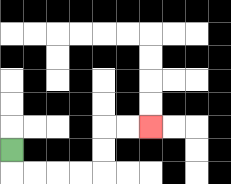{'start': '[0, 6]', 'end': '[6, 5]', 'path_directions': 'D,R,R,R,R,U,U,R,R', 'path_coordinates': '[[0, 6], [0, 7], [1, 7], [2, 7], [3, 7], [4, 7], [4, 6], [4, 5], [5, 5], [6, 5]]'}